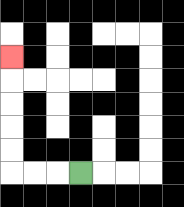{'start': '[3, 7]', 'end': '[0, 2]', 'path_directions': 'L,L,L,U,U,U,U,U', 'path_coordinates': '[[3, 7], [2, 7], [1, 7], [0, 7], [0, 6], [0, 5], [0, 4], [0, 3], [0, 2]]'}